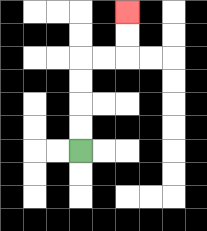{'start': '[3, 6]', 'end': '[5, 0]', 'path_directions': 'U,U,U,U,R,R,U,U', 'path_coordinates': '[[3, 6], [3, 5], [3, 4], [3, 3], [3, 2], [4, 2], [5, 2], [5, 1], [5, 0]]'}